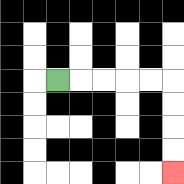{'start': '[2, 3]', 'end': '[7, 7]', 'path_directions': 'R,R,R,R,R,D,D,D,D', 'path_coordinates': '[[2, 3], [3, 3], [4, 3], [5, 3], [6, 3], [7, 3], [7, 4], [7, 5], [7, 6], [7, 7]]'}